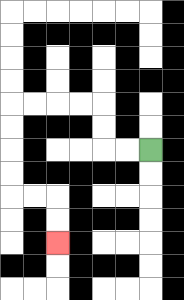{'start': '[6, 6]', 'end': '[2, 10]', 'path_directions': 'L,L,U,U,L,L,L,L,D,D,D,D,R,R,D,D', 'path_coordinates': '[[6, 6], [5, 6], [4, 6], [4, 5], [4, 4], [3, 4], [2, 4], [1, 4], [0, 4], [0, 5], [0, 6], [0, 7], [0, 8], [1, 8], [2, 8], [2, 9], [2, 10]]'}